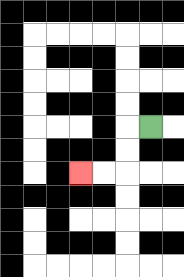{'start': '[6, 5]', 'end': '[3, 7]', 'path_directions': 'L,D,D,L,L', 'path_coordinates': '[[6, 5], [5, 5], [5, 6], [5, 7], [4, 7], [3, 7]]'}